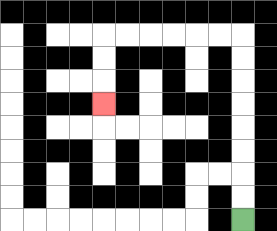{'start': '[10, 9]', 'end': '[4, 4]', 'path_directions': 'U,U,U,U,U,U,U,U,L,L,L,L,L,L,D,D,D', 'path_coordinates': '[[10, 9], [10, 8], [10, 7], [10, 6], [10, 5], [10, 4], [10, 3], [10, 2], [10, 1], [9, 1], [8, 1], [7, 1], [6, 1], [5, 1], [4, 1], [4, 2], [4, 3], [4, 4]]'}